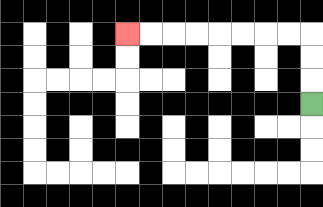{'start': '[13, 4]', 'end': '[5, 1]', 'path_directions': 'U,U,U,L,L,L,L,L,L,L,L', 'path_coordinates': '[[13, 4], [13, 3], [13, 2], [13, 1], [12, 1], [11, 1], [10, 1], [9, 1], [8, 1], [7, 1], [6, 1], [5, 1]]'}